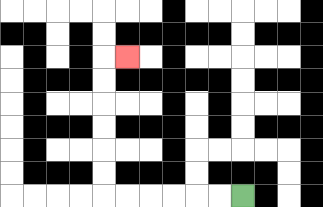{'start': '[10, 8]', 'end': '[5, 2]', 'path_directions': 'L,L,L,L,L,L,U,U,U,U,U,U,R', 'path_coordinates': '[[10, 8], [9, 8], [8, 8], [7, 8], [6, 8], [5, 8], [4, 8], [4, 7], [4, 6], [4, 5], [4, 4], [4, 3], [4, 2], [5, 2]]'}